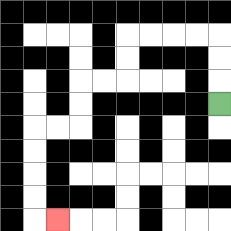{'start': '[9, 4]', 'end': '[2, 9]', 'path_directions': 'U,U,U,L,L,L,L,D,D,L,L,D,D,L,L,D,D,D,D,R', 'path_coordinates': '[[9, 4], [9, 3], [9, 2], [9, 1], [8, 1], [7, 1], [6, 1], [5, 1], [5, 2], [5, 3], [4, 3], [3, 3], [3, 4], [3, 5], [2, 5], [1, 5], [1, 6], [1, 7], [1, 8], [1, 9], [2, 9]]'}